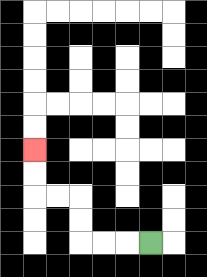{'start': '[6, 10]', 'end': '[1, 6]', 'path_directions': 'L,L,L,U,U,L,L,U,U', 'path_coordinates': '[[6, 10], [5, 10], [4, 10], [3, 10], [3, 9], [3, 8], [2, 8], [1, 8], [1, 7], [1, 6]]'}